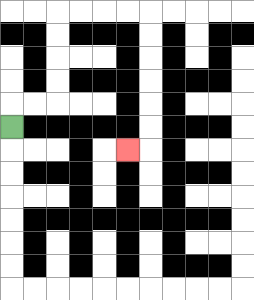{'start': '[0, 5]', 'end': '[5, 6]', 'path_directions': 'U,R,R,U,U,U,U,R,R,R,R,D,D,D,D,D,D,L', 'path_coordinates': '[[0, 5], [0, 4], [1, 4], [2, 4], [2, 3], [2, 2], [2, 1], [2, 0], [3, 0], [4, 0], [5, 0], [6, 0], [6, 1], [6, 2], [6, 3], [6, 4], [6, 5], [6, 6], [5, 6]]'}